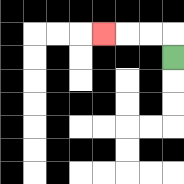{'start': '[7, 2]', 'end': '[4, 1]', 'path_directions': 'U,L,L,L', 'path_coordinates': '[[7, 2], [7, 1], [6, 1], [5, 1], [4, 1]]'}